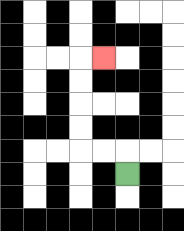{'start': '[5, 7]', 'end': '[4, 2]', 'path_directions': 'U,L,L,U,U,U,U,R', 'path_coordinates': '[[5, 7], [5, 6], [4, 6], [3, 6], [3, 5], [3, 4], [3, 3], [3, 2], [4, 2]]'}